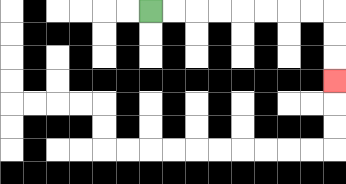{'start': '[6, 0]', 'end': '[14, 3]', 'path_directions': 'R,R,R,R,R,R,R,R,D,D,D', 'path_coordinates': '[[6, 0], [7, 0], [8, 0], [9, 0], [10, 0], [11, 0], [12, 0], [13, 0], [14, 0], [14, 1], [14, 2], [14, 3]]'}